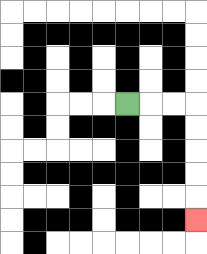{'start': '[5, 4]', 'end': '[8, 9]', 'path_directions': 'R,R,R,D,D,D,D,D', 'path_coordinates': '[[5, 4], [6, 4], [7, 4], [8, 4], [8, 5], [8, 6], [8, 7], [8, 8], [8, 9]]'}